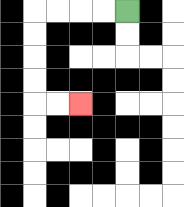{'start': '[5, 0]', 'end': '[3, 4]', 'path_directions': 'L,L,L,L,D,D,D,D,R,R', 'path_coordinates': '[[5, 0], [4, 0], [3, 0], [2, 0], [1, 0], [1, 1], [1, 2], [1, 3], [1, 4], [2, 4], [3, 4]]'}